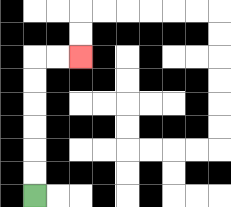{'start': '[1, 8]', 'end': '[3, 2]', 'path_directions': 'U,U,U,U,U,U,R,R', 'path_coordinates': '[[1, 8], [1, 7], [1, 6], [1, 5], [1, 4], [1, 3], [1, 2], [2, 2], [3, 2]]'}